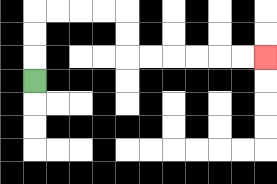{'start': '[1, 3]', 'end': '[11, 2]', 'path_directions': 'U,U,U,R,R,R,R,D,D,R,R,R,R,R,R', 'path_coordinates': '[[1, 3], [1, 2], [1, 1], [1, 0], [2, 0], [3, 0], [4, 0], [5, 0], [5, 1], [5, 2], [6, 2], [7, 2], [8, 2], [9, 2], [10, 2], [11, 2]]'}